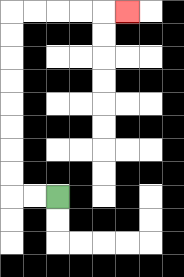{'start': '[2, 8]', 'end': '[5, 0]', 'path_directions': 'L,L,U,U,U,U,U,U,U,U,R,R,R,R,R', 'path_coordinates': '[[2, 8], [1, 8], [0, 8], [0, 7], [0, 6], [0, 5], [0, 4], [0, 3], [0, 2], [0, 1], [0, 0], [1, 0], [2, 0], [3, 0], [4, 0], [5, 0]]'}